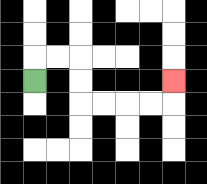{'start': '[1, 3]', 'end': '[7, 3]', 'path_directions': 'U,R,R,D,D,R,R,R,R,U', 'path_coordinates': '[[1, 3], [1, 2], [2, 2], [3, 2], [3, 3], [3, 4], [4, 4], [5, 4], [6, 4], [7, 4], [7, 3]]'}